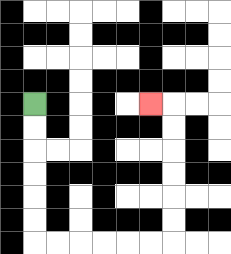{'start': '[1, 4]', 'end': '[6, 4]', 'path_directions': 'D,D,D,D,D,D,R,R,R,R,R,R,U,U,U,U,U,U,L', 'path_coordinates': '[[1, 4], [1, 5], [1, 6], [1, 7], [1, 8], [1, 9], [1, 10], [2, 10], [3, 10], [4, 10], [5, 10], [6, 10], [7, 10], [7, 9], [7, 8], [7, 7], [7, 6], [7, 5], [7, 4], [6, 4]]'}